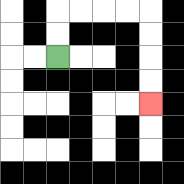{'start': '[2, 2]', 'end': '[6, 4]', 'path_directions': 'U,U,R,R,R,R,D,D,D,D', 'path_coordinates': '[[2, 2], [2, 1], [2, 0], [3, 0], [4, 0], [5, 0], [6, 0], [6, 1], [6, 2], [6, 3], [6, 4]]'}